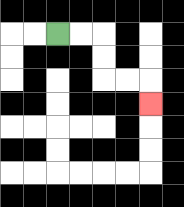{'start': '[2, 1]', 'end': '[6, 4]', 'path_directions': 'R,R,D,D,R,R,D', 'path_coordinates': '[[2, 1], [3, 1], [4, 1], [4, 2], [4, 3], [5, 3], [6, 3], [6, 4]]'}